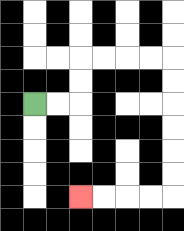{'start': '[1, 4]', 'end': '[3, 8]', 'path_directions': 'R,R,U,U,R,R,R,R,D,D,D,D,D,D,L,L,L,L', 'path_coordinates': '[[1, 4], [2, 4], [3, 4], [3, 3], [3, 2], [4, 2], [5, 2], [6, 2], [7, 2], [7, 3], [7, 4], [7, 5], [7, 6], [7, 7], [7, 8], [6, 8], [5, 8], [4, 8], [3, 8]]'}